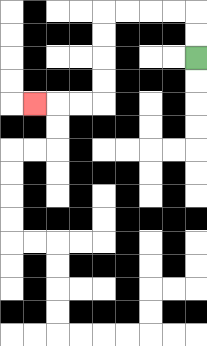{'start': '[8, 2]', 'end': '[1, 4]', 'path_directions': 'U,U,L,L,L,L,D,D,D,D,L,L,L', 'path_coordinates': '[[8, 2], [8, 1], [8, 0], [7, 0], [6, 0], [5, 0], [4, 0], [4, 1], [4, 2], [4, 3], [4, 4], [3, 4], [2, 4], [1, 4]]'}